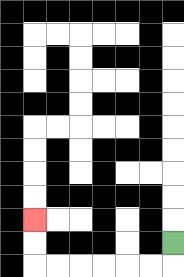{'start': '[7, 10]', 'end': '[1, 9]', 'path_directions': 'D,L,L,L,L,L,L,U,U', 'path_coordinates': '[[7, 10], [7, 11], [6, 11], [5, 11], [4, 11], [3, 11], [2, 11], [1, 11], [1, 10], [1, 9]]'}